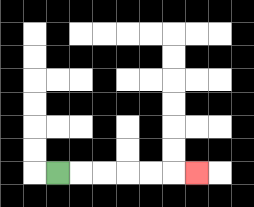{'start': '[2, 7]', 'end': '[8, 7]', 'path_directions': 'R,R,R,R,R,R', 'path_coordinates': '[[2, 7], [3, 7], [4, 7], [5, 7], [6, 7], [7, 7], [8, 7]]'}